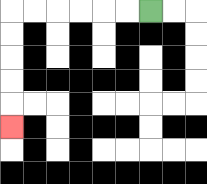{'start': '[6, 0]', 'end': '[0, 5]', 'path_directions': 'L,L,L,L,L,L,D,D,D,D,D', 'path_coordinates': '[[6, 0], [5, 0], [4, 0], [3, 0], [2, 0], [1, 0], [0, 0], [0, 1], [0, 2], [0, 3], [0, 4], [0, 5]]'}